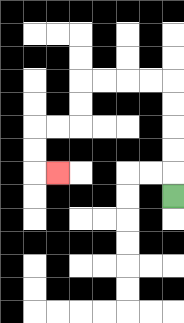{'start': '[7, 8]', 'end': '[2, 7]', 'path_directions': 'U,U,U,U,U,L,L,L,L,D,D,L,L,D,D,R', 'path_coordinates': '[[7, 8], [7, 7], [7, 6], [7, 5], [7, 4], [7, 3], [6, 3], [5, 3], [4, 3], [3, 3], [3, 4], [3, 5], [2, 5], [1, 5], [1, 6], [1, 7], [2, 7]]'}